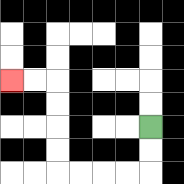{'start': '[6, 5]', 'end': '[0, 3]', 'path_directions': 'D,D,L,L,L,L,U,U,U,U,L,L', 'path_coordinates': '[[6, 5], [6, 6], [6, 7], [5, 7], [4, 7], [3, 7], [2, 7], [2, 6], [2, 5], [2, 4], [2, 3], [1, 3], [0, 3]]'}